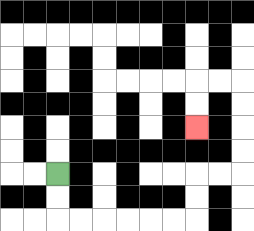{'start': '[2, 7]', 'end': '[8, 5]', 'path_directions': 'D,D,R,R,R,R,R,R,U,U,R,R,U,U,U,U,L,L,D,D', 'path_coordinates': '[[2, 7], [2, 8], [2, 9], [3, 9], [4, 9], [5, 9], [6, 9], [7, 9], [8, 9], [8, 8], [8, 7], [9, 7], [10, 7], [10, 6], [10, 5], [10, 4], [10, 3], [9, 3], [8, 3], [8, 4], [8, 5]]'}